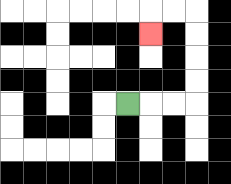{'start': '[5, 4]', 'end': '[6, 1]', 'path_directions': 'R,R,R,U,U,U,U,L,L,D', 'path_coordinates': '[[5, 4], [6, 4], [7, 4], [8, 4], [8, 3], [8, 2], [8, 1], [8, 0], [7, 0], [6, 0], [6, 1]]'}